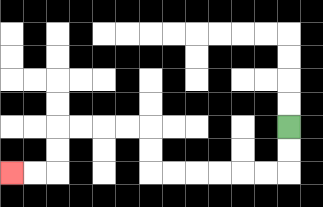{'start': '[12, 5]', 'end': '[0, 7]', 'path_directions': 'D,D,L,L,L,L,L,L,U,U,L,L,L,L,D,D,L,L', 'path_coordinates': '[[12, 5], [12, 6], [12, 7], [11, 7], [10, 7], [9, 7], [8, 7], [7, 7], [6, 7], [6, 6], [6, 5], [5, 5], [4, 5], [3, 5], [2, 5], [2, 6], [2, 7], [1, 7], [0, 7]]'}